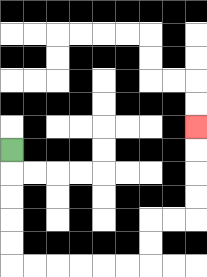{'start': '[0, 6]', 'end': '[8, 5]', 'path_directions': 'D,D,D,D,D,R,R,R,R,R,R,U,U,R,R,U,U,U,U', 'path_coordinates': '[[0, 6], [0, 7], [0, 8], [0, 9], [0, 10], [0, 11], [1, 11], [2, 11], [3, 11], [4, 11], [5, 11], [6, 11], [6, 10], [6, 9], [7, 9], [8, 9], [8, 8], [8, 7], [8, 6], [8, 5]]'}